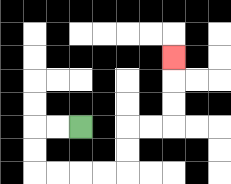{'start': '[3, 5]', 'end': '[7, 2]', 'path_directions': 'L,L,D,D,R,R,R,R,U,U,R,R,U,U,U', 'path_coordinates': '[[3, 5], [2, 5], [1, 5], [1, 6], [1, 7], [2, 7], [3, 7], [4, 7], [5, 7], [5, 6], [5, 5], [6, 5], [7, 5], [7, 4], [7, 3], [7, 2]]'}